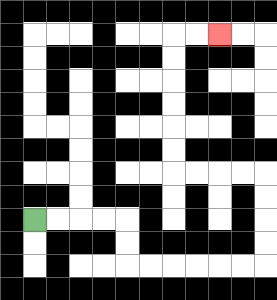{'start': '[1, 9]', 'end': '[9, 1]', 'path_directions': 'R,R,R,R,D,D,R,R,R,R,R,R,U,U,U,U,L,L,L,L,U,U,U,U,U,U,R,R', 'path_coordinates': '[[1, 9], [2, 9], [3, 9], [4, 9], [5, 9], [5, 10], [5, 11], [6, 11], [7, 11], [8, 11], [9, 11], [10, 11], [11, 11], [11, 10], [11, 9], [11, 8], [11, 7], [10, 7], [9, 7], [8, 7], [7, 7], [7, 6], [7, 5], [7, 4], [7, 3], [7, 2], [7, 1], [8, 1], [9, 1]]'}